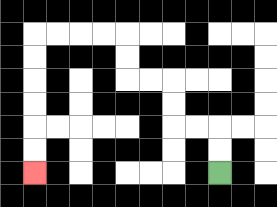{'start': '[9, 7]', 'end': '[1, 7]', 'path_directions': 'U,U,L,L,U,U,L,L,U,U,L,L,L,L,D,D,D,D,D,D', 'path_coordinates': '[[9, 7], [9, 6], [9, 5], [8, 5], [7, 5], [7, 4], [7, 3], [6, 3], [5, 3], [5, 2], [5, 1], [4, 1], [3, 1], [2, 1], [1, 1], [1, 2], [1, 3], [1, 4], [1, 5], [1, 6], [1, 7]]'}